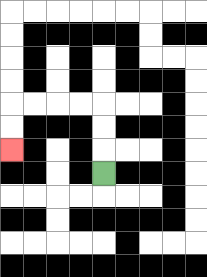{'start': '[4, 7]', 'end': '[0, 6]', 'path_directions': 'U,U,U,L,L,L,L,D,D', 'path_coordinates': '[[4, 7], [4, 6], [4, 5], [4, 4], [3, 4], [2, 4], [1, 4], [0, 4], [0, 5], [0, 6]]'}